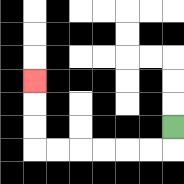{'start': '[7, 5]', 'end': '[1, 3]', 'path_directions': 'D,L,L,L,L,L,L,U,U,U', 'path_coordinates': '[[7, 5], [7, 6], [6, 6], [5, 6], [4, 6], [3, 6], [2, 6], [1, 6], [1, 5], [1, 4], [1, 3]]'}